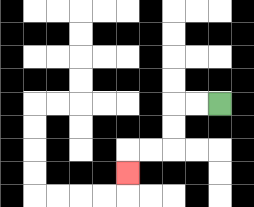{'start': '[9, 4]', 'end': '[5, 7]', 'path_directions': 'L,L,D,D,L,L,D', 'path_coordinates': '[[9, 4], [8, 4], [7, 4], [7, 5], [7, 6], [6, 6], [5, 6], [5, 7]]'}